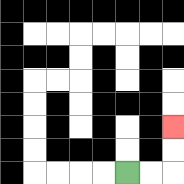{'start': '[5, 7]', 'end': '[7, 5]', 'path_directions': 'R,R,U,U', 'path_coordinates': '[[5, 7], [6, 7], [7, 7], [7, 6], [7, 5]]'}